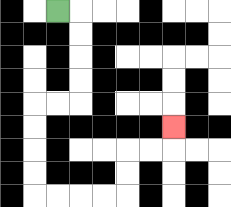{'start': '[2, 0]', 'end': '[7, 5]', 'path_directions': 'R,D,D,D,D,L,L,D,D,D,D,R,R,R,R,U,U,R,R,U', 'path_coordinates': '[[2, 0], [3, 0], [3, 1], [3, 2], [3, 3], [3, 4], [2, 4], [1, 4], [1, 5], [1, 6], [1, 7], [1, 8], [2, 8], [3, 8], [4, 8], [5, 8], [5, 7], [5, 6], [6, 6], [7, 6], [7, 5]]'}